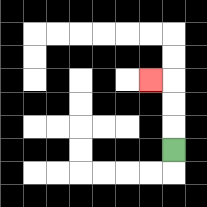{'start': '[7, 6]', 'end': '[6, 3]', 'path_directions': 'U,U,U,L', 'path_coordinates': '[[7, 6], [7, 5], [7, 4], [7, 3], [6, 3]]'}